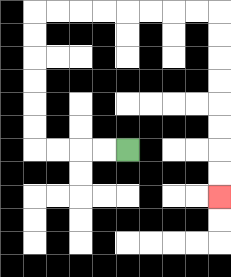{'start': '[5, 6]', 'end': '[9, 8]', 'path_directions': 'L,L,L,L,U,U,U,U,U,U,R,R,R,R,R,R,R,R,D,D,D,D,D,D,D,D', 'path_coordinates': '[[5, 6], [4, 6], [3, 6], [2, 6], [1, 6], [1, 5], [1, 4], [1, 3], [1, 2], [1, 1], [1, 0], [2, 0], [3, 0], [4, 0], [5, 0], [6, 0], [7, 0], [8, 0], [9, 0], [9, 1], [9, 2], [9, 3], [9, 4], [9, 5], [9, 6], [9, 7], [9, 8]]'}